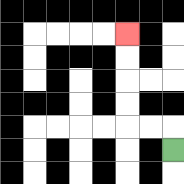{'start': '[7, 6]', 'end': '[5, 1]', 'path_directions': 'U,L,L,U,U,U,U', 'path_coordinates': '[[7, 6], [7, 5], [6, 5], [5, 5], [5, 4], [5, 3], [5, 2], [5, 1]]'}